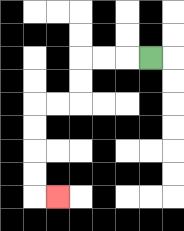{'start': '[6, 2]', 'end': '[2, 8]', 'path_directions': 'L,L,L,D,D,L,L,D,D,D,D,R', 'path_coordinates': '[[6, 2], [5, 2], [4, 2], [3, 2], [3, 3], [3, 4], [2, 4], [1, 4], [1, 5], [1, 6], [1, 7], [1, 8], [2, 8]]'}